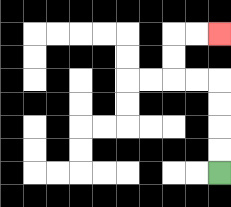{'start': '[9, 7]', 'end': '[9, 1]', 'path_directions': 'U,U,U,U,L,L,U,U,R,R', 'path_coordinates': '[[9, 7], [9, 6], [9, 5], [9, 4], [9, 3], [8, 3], [7, 3], [7, 2], [7, 1], [8, 1], [9, 1]]'}